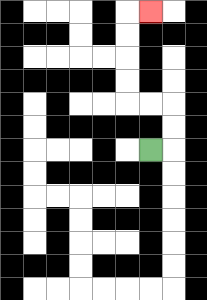{'start': '[6, 6]', 'end': '[6, 0]', 'path_directions': 'R,U,U,L,L,U,U,U,U,R', 'path_coordinates': '[[6, 6], [7, 6], [7, 5], [7, 4], [6, 4], [5, 4], [5, 3], [5, 2], [5, 1], [5, 0], [6, 0]]'}